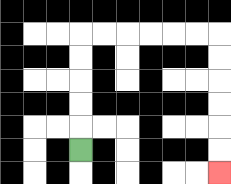{'start': '[3, 6]', 'end': '[9, 7]', 'path_directions': 'U,U,U,U,U,R,R,R,R,R,R,D,D,D,D,D,D', 'path_coordinates': '[[3, 6], [3, 5], [3, 4], [3, 3], [3, 2], [3, 1], [4, 1], [5, 1], [6, 1], [7, 1], [8, 1], [9, 1], [9, 2], [9, 3], [9, 4], [9, 5], [9, 6], [9, 7]]'}